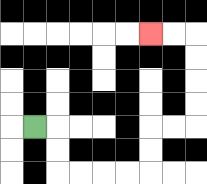{'start': '[1, 5]', 'end': '[6, 1]', 'path_directions': 'R,D,D,R,R,R,R,U,U,R,R,U,U,U,U,L,L', 'path_coordinates': '[[1, 5], [2, 5], [2, 6], [2, 7], [3, 7], [4, 7], [5, 7], [6, 7], [6, 6], [6, 5], [7, 5], [8, 5], [8, 4], [8, 3], [8, 2], [8, 1], [7, 1], [6, 1]]'}